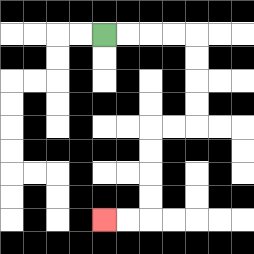{'start': '[4, 1]', 'end': '[4, 9]', 'path_directions': 'R,R,R,R,D,D,D,D,L,L,D,D,D,D,L,L', 'path_coordinates': '[[4, 1], [5, 1], [6, 1], [7, 1], [8, 1], [8, 2], [8, 3], [8, 4], [8, 5], [7, 5], [6, 5], [6, 6], [6, 7], [6, 8], [6, 9], [5, 9], [4, 9]]'}